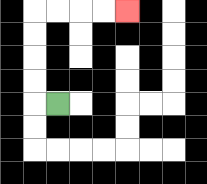{'start': '[2, 4]', 'end': '[5, 0]', 'path_directions': 'L,U,U,U,U,R,R,R,R', 'path_coordinates': '[[2, 4], [1, 4], [1, 3], [1, 2], [1, 1], [1, 0], [2, 0], [3, 0], [4, 0], [5, 0]]'}